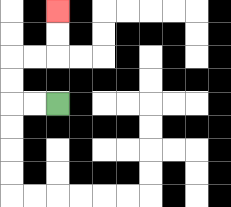{'start': '[2, 4]', 'end': '[2, 0]', 'path_directions': 'L,L,U,U,R,R,U,U', 'path_coordinates': '[[2, 4], [1, 4], [0, 4], [0, 3], [0, 2], [1, 2], [2, 2], [2, 1], [2, 0]]'}